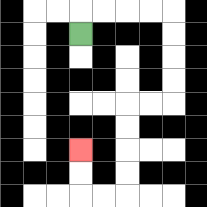{'start': '[3, 1]', 'end': '[3, 6]', 'path_directions': 'U,R,R,R,R,D,D,D,D,L,L,D,D,D,D,L,L,U,U', 'path_coordinates': '[[3, 1], [3, 0], [4, 0], [5, 0], [6, 0], [7, 0], [7, 1], [7, 2], [7, 3], [7, 4], [6, 4], [5, 4], [5, 5], [5, 6], [5, 7], [5, 8], [4, 8], [3, 8], [3, 7], [3, 6]]'}